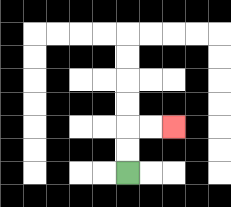{'start': '[5, 7]', 'end': '[7, 5]', 'path_directions': 'U,U,R,R', 'path_coordinates': '[[5, 7], [5, 6], [5, 5], [6, 5], [7, 5]]'}